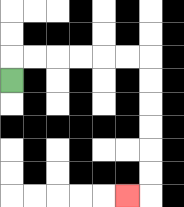{'start': '[0, 3]', 'end': '[5, 8]', 'path_directions': 'U,R,R,R,R,R,R,D,D,D,D,D,D,L', 'path_coordinates': '[[0, 3], [0, 2], [1, 2], [2, 2], [3, 2], [4, 2], [5, 2], [6, 2], [6, 3], [6, 4], [6, 5], [6, 6], [6, 7], [6, 8], [5, 8]]'}